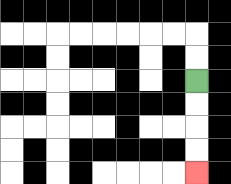{'start': '[8, 3]', 'end': '[8, 7]', 'path_directions': 'D,D,D,D', 'path_coordinates': '[[8, 3], [8, 4], [8, 5], [8, 6], [8, 7]]'}